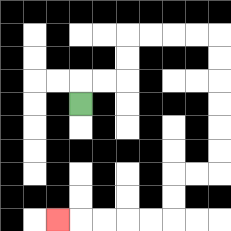{'start': '[3, 4]', 'end': '[2, 9]', 'path_directions': 'U,R,R,U,U,R,R,R,R,D,D,D,D,D,D,L,L,D,D,L,L,L,L,L', 'path_coordinates': '[[3, 4], [3, 3], [4, 3], [5, 3], [5, 2], [5, 1], [6, 1], [7, 1], [8, 1], [9, 1], [9, 2], [9, 3], [9, 4], [9, 5], [9, 6], [9, 7], [8, 7], [7, 7], [7, 8], [7, 9], [6, 9], [5, 9], [4, 9], [3, 9], [2, 9]]'}